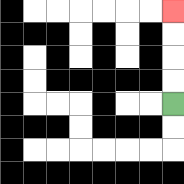{'start': '[7, 4]', 'end': '[7, 0]', 'path_directions': 'U,U,U,U', 'path_coordinates': '[[7, 4], [7, 3], [7, 2], [7, 1], [7, 0]]'}